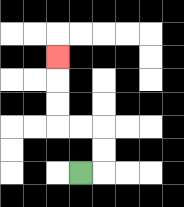{'start': '[3, 7]', 'end': '[2, 2]', 'path_directions': 'R,U,U,L,L,U,U,U', 'path_coordinates': '[[3, 7], [4, 7], [4, 6], [4, 5], [3, 5], [2, 5], [2, 4], [2, 3], [2, 2]]'}